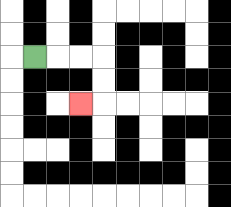{'start': '[1, 2]', 'end': '[3, 4]', 'path_directions': 'R,R,R,D,D,L', 'path_coordinates': '[[1, 2], [2, 2], [3, 2], [4, 2], [4, 3], [4, 4], [3, 4]]'}